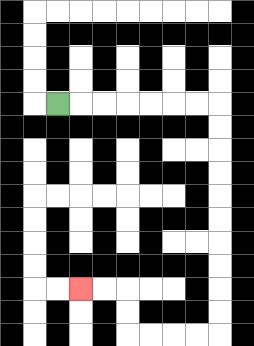{'start': '[2, 4]', 'end': '[3, 12]', 'path_directions': 'R,R,R,R,R,R,R,D,D,D,D,D,D,D,D,D,D,L,L,L,L,U,U,L,L', 'path_coordinates': '[[2, 4], [3, 4], [4, 4], [5, 4], [6, 4], [7, 4], [8, 4], [9, 4], [9, 5], [9, 6], [9, 7], [9, 8], [9, 9], [9, 10], [9, 11], [9, 12], [9, 13], [9, 14], [8, 14], [7, 14], [6, 14], [5, 14], [5, 13], [5, 12], [4, 12], [3, 12]]'}